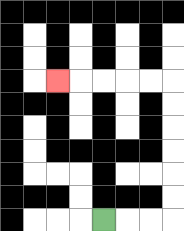{'start': '[4, 9]', 'end': '[2, 3]', 'path_directions': 'R,R,R,U,U,U,U,U,U,L,L,L,L,L', 'path_coordinates': '[[4, 9], [5, 9], [6, 9], [7, 9], [7, 8], [7, 7], [7, 6], [7, 5], [7, 4], [7, 3], [6, 3], [5, 3], [4, 3], [3, 3], [2, 3]]'}